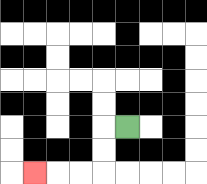{'start': '[5, 5]', 'end': '[1, 7]', 'path_directions': 'L,D,D,L,L,L', 'path_coordinates': '[[5, 5], [4, 5], [4, 6], [4, 7], [3, 7], [2, 7], [1, 7]]'}